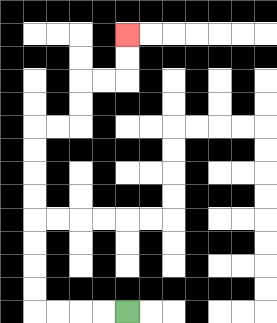{'start': '[5, 13]', 'end': '[5, 1]', 'path_directions': 'L,L,L,L,U,U,U,U,U,U,U,U,R,R,U,U,R,R,U,U', 'path_coordinates': '[[5, 13], [4, 13], [3, 13], [2, 13], [1, 13], [1, 12], [1, 11], [1, 10], [1, 9], [1, 8], [1, 7], [1, 6], [1, 5], [2, 5], [3, 5], [3, 4], [3, 3], [4, 3], [5, 3], [5, 2], [5, 1]]'}